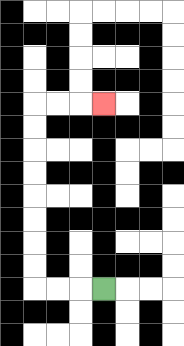{'start': '[4, 12]', 'end': '[4, 4]', 'path_directions': 'L,L,L,U,U,U,U,U,U,U,U,R,R,R', 'path_coordinates': '[[4, 12], [3, 12], [2, 12], [1, 12], [1, 11], [1, 10], [1, 9], [1, 8], [1, 7], [1, 6], [1, 5], [1, 4], [2, 4], [3, 4], [4, 4]]'}